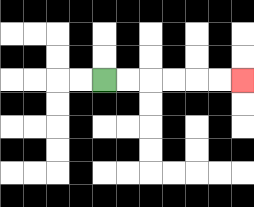{'start': '[4, 3]', 'end': '[10, 3]', 'path_directions': 'R,R,R,R,R,R', 'path_coordinates': '[[4, 3], [5, 3], [6, 3], [7, 3], [8, 3], [9, 3], [10, 3]]'}